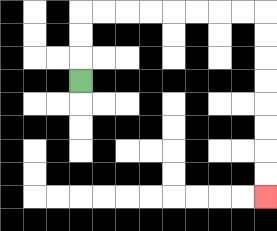{'start': '[3, 3]', 'end': '[11, 8]', 'path_directions': 'U,U,U,R,R,R,R,R,R,R,R,D,D,D,D,D,D,D,D', 'path_coordinates': '[[3, 3], [3, 2], [3, 1], [3, 0], [4, 0], [5, 0], [6, 0], [7, 0], [8, 0], [9, 0], [10, 0], [11, 0], [11, 1], [11, 2], [11, 3], [11, 4], [11, 5], [11, 6], [11, 7], [11, 8]]'}